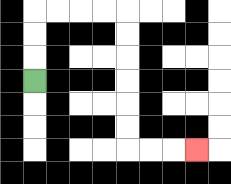{'start': '[1, 3]', 'end': '[8, 6]', 'path_directions': 'U,U,U,R,R,R,R,D,D,D,D,D,D,R,R,R', 'path_coordinates': '[[1, 3], [1, 2], [1, 1], [1, 0], [2, 0], [3, 0], [4, 0], [5, 0], [5, 1], [5, 2], [5, 3], [5, 4], [5, 5], [5, 6], [6, 6], [7, 6], [8, 6]]'}